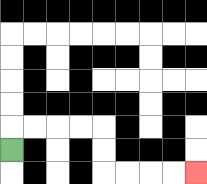{'start': '[0, 6]', 'end': '[8, 7]', 'path_directions': 'U,R,R,R,R,D,D,R,R,R,R', 'path_coordinates': '[[0, 6], [0, 5], [1, 5], [2, 5], [3, 5], [4, 5], [4, 6], [4, 7], [5, 7], [6, 7], [7, 7], [8, 7]]'}